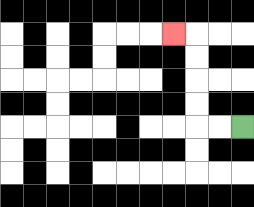{'start': '[10, 5]', 'end': '[7, 1]', 'path_directions': 'L,L,U,U,U,U,L', 'path_coordinates': '[[10, 5], [9, 5], [8, 5], [8, 4], [8, 3], [8, 2], [8, 1], [7, 1]]'}